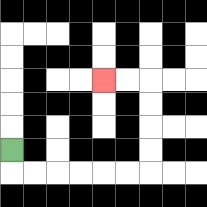{'start': '[0, 6]', 'end': '[4, 3]', 'path_directions': 'D,R,R,R,R,R,R,U,U,U,U,L,L', 'path_coordinates': '[[0, 6], [0, 7], [1, 7], [2, 7], [3, 7], [4, 7], [5, 7], [6, 7], [6, 6], [6, 5], [6, 4], [6, 3], [5, 3], [4, 3]]'}